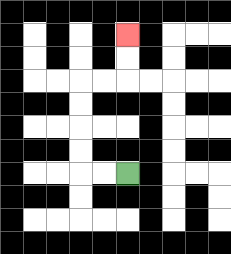{'start': '[5, 7]', 'end': '[5, 1]', 'path_directions': 'L,L,U,U,U,U,R,R,U,U', 'path_coordinates': '[[5, 7], [4, 7], [3, 7], [3, 6], [3, 5], [3, 4], [3, 3], [4, 3], [5, 3], [5, 2], [5, 1]]'}